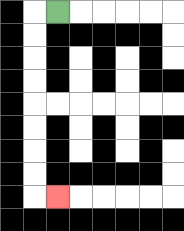{'start': '[2, 0]', 'end': '[2, 8]', 'path_directions': 'L,D,D,D,D,D,D,D,D,R', 'path_coordinates': '[[2, 0], [1, 0], [1, 1], [1, 2], [1, 3], [1, 4], [1, 5], [1, 6], [1, 7], [1, 8], [2, 8]]'}